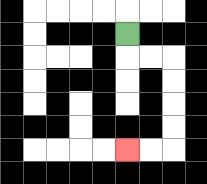{'start': '[5, 1]', 'end': '[5, 6]', 'path_directions': 'D,R,R,D,D,D,D,L,L', 'path_coordinates': '[[5, 1], [5, 2], [6, 2], [7, 2], [7, 3], [7, 4], [7, 5], [7, 6], [6, 6], [5, 6]]'}